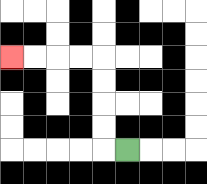{'start': '[5, 6]', 'end': '[0, 2]', 'path_directions': 'L,U,U,U,U,L,L,L,L', 'path_coordinates': '[[5, 6], [4, 6], [4, 5], [4, 4], [4, 3], [4, 2], [3, 2], [2, 2], [1, 2], [0, 2]]'}